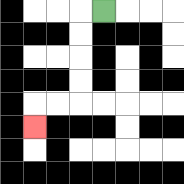{'start': '[4, 0]', 'end': '[1, 5]', 'path_directions': 'L,D,D,D,D,L,L,D', 'path_coordinates': '[[4, 0], [3, 0], [3, 1], [3, 2], [3, 3], [3, 4], [2, 4], [1, 4], [1, 5]]'}